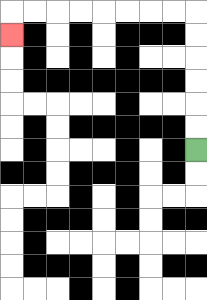{'start': '[8, 6]', 'end': '[0, 1]', 'path_directions': 'U,U,U,U,U,U,L,L,L,L,L,L,L,L,D', 'path_coordinates': '[[8, 6], [8, 5], [8, 4], [8, 3], [8, 2], [8, 1], [8, 0], [7, 0], [6, 0], [5, 0], [4, 0], [3, 0], [2, 0], [1, 0], [0, 0], [0, 1]]'}